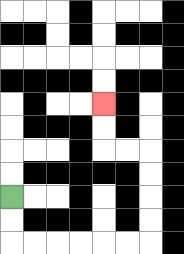{'start': '[0, 8]', 'end': '[4, 4]', 'path_directions': 'D,D,R,R,R,R,R,R,U,U,U,U,L,L,U,U', 'path_coordinates': '[[0, 8], [0, 9], [0, 10], [1, 10], [2, 10], [3, 10], [4, 10], [5, 10], [6, 10], [6, 9], [6, 8], [6, 7], [6, 6], [5, 6], [4, 6], [4, 5], [4, 4]]'}